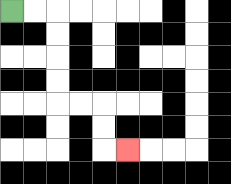{'start': '[0, 0]', 'end': '[5, 6]', 'path_directions': 'R,R,D,D,D,D,R,R,D,D,R', 'path_coordinates': '[[0, 0], [1, 0], [2, 0], [2, 1], [2, 2], [2, 3], [2, 4], [3, 4], [4, 4], [4, 5], [4, 6], [5, 6]]'}